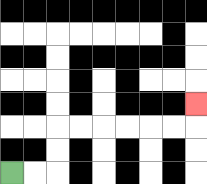{'start': '[0, 7]', 'end': '[8, 4]', 'path_directions': 'R,R,U,U,R,R,R,R,R,R,U', 'path_coordinates': '[[0, 7], [1, 7], [2, 7], [2, 6], [2, 5], [3, 5], [4, 5], [5, 5], [6, 5], [7, 5], [8, 5], [8, 4]]'}